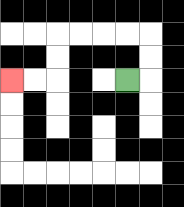{'start': '[5, 3]', 'end': '[0, 3]', 'path_directions': 'R,U,U,L,L,L,L,D,D,L,L', 'path_coordinates': '[[5, 3], [6, 3], [6, 2], [6, 1], [5, 1], [4, 1], [3, 1], [2, 1], [2, 2], [2, 3], [1, 3], [0, 3]]'}